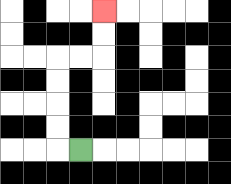{'start': '[3, 6]', 'end': '[4, 0]', 'path_directions': 'L,U,U,U,U,R,R,U,U', 'path_coordinates': '[[3, 6], [2, 6], [2, 5], [2, 4], [2, 3], [2, 2], [3, 2], [4, 2], [4, 1], [4, 0]]'}